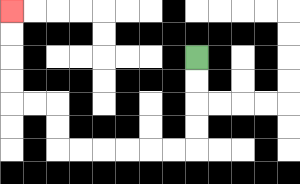{'start': '[8, 2]', 'end': '[0, 0]', 'path_directions': 'D,D,D,D,L,L,L,L,L,L,U,U,L,L,U,U,U,U', 'path_coordinates': '[[8, 2], [8, 3], [8, 4], [8, 5], [8, 6], [7, 6], [6, 6], [5, 6], [4, 6], [3, 6], [2, 6], [2, 5], [2, 4], [1, 4], [0, 4], [0, 3], [0, 2], [0, 1], [0, 0]]'}